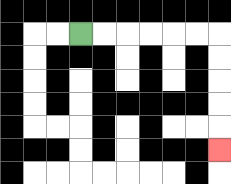{'start': '[3, 1]', 'end': '[9, 6]', 'path_directions': 'R,R,R,R,R,R,D,D,D,D,D', 'path_coordinates': '[[3, 1], [4, 1], [5, 1], [6, 1], [7, 1], [8, 1], [9, 1], [9, 2], [9, 3], [9, 4], [9, 5], [9, 6]]'}